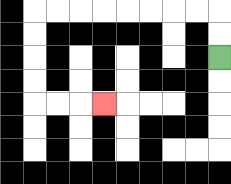{'start': '[9, 2]', 'end': '[4, 4]', 'path_directions': 'U,U,L,L,L,L,L,L,L,L,D,D,D,D,R,R,R', 'path_coordinates': '[[9, 2], [9, 1], [9, 0], [8, 0], [7, 0], [6, 0], [5, 0], [4, 0], [3, 0], [2, 0], [1, 0], [1, 1], [1, 2], [1, 3], [1, 4], [2, 4], [3, 4], [4, 4]]'}